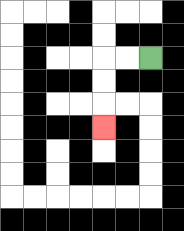{'start': '[6, 2]', 'end': '[4, 5]', 'path_directions': 'L,L,D,D,D', 'path_coordinates': '[[6, 2], [5, 2], [4, 2], [4, 3], [4, 4], [4, 5]]'}